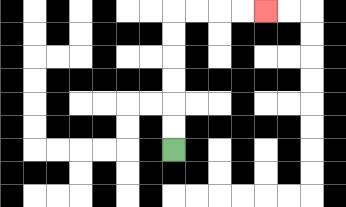{'start': '[7, 6]', 'end': '[11, 0]', 'path_directions': 'U,U,U,U,U,U,R,R,R,R', 'path_coordinates': '[[7, 6], [7, 5], [7, 4], [7, 3], [7, 2], [7, 1], [7, 0], [8, 0], [9, 0], [10, 0], [11, 0]]'}